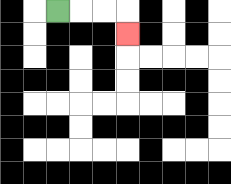{'start': '[2, 0]', 'end': '[5, 1]', 'path_directions': 'R,R,R,D', 'path_coordinates': '[[2, 0], [3, 0], [4, 0], [5, 0], [5, 1]]'}